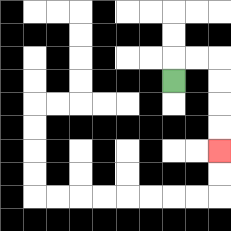{'start': '[7, 3]', 'end': '[9, 6]', 'path_directions': 'U,R,R,D,D,D,D', 'path_coordinates': '[[7, 3], [7, 2], [8, 2], [9, 2], [9, 3], [9, 4], [9, 5], [9, 6]]'}